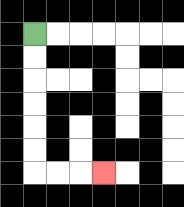{'start': '[1, 1]', 'end': '[4, 7]', 'path_directions': 'D,D,D,D,D,D,R,R,R', 'path_coordinates': '[[1, 1], [1, 2], [1, 3], [1, 4], [1, 5], [1, 6], [1, 7], [2, 7], [3, 7], [4, 7]]'}